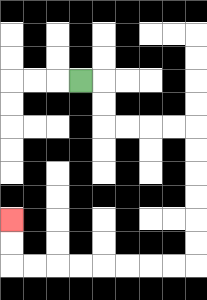{'start': '[3, 3]', 'end': '[0, 9]', 'path_directions': 'R,D,D,R,R,R,R,D,D,D,D,D,D,L,L,L,L,L,L,L,L,U,U', 'path_coordinates': '[[3, 3], [4, 3], [4, 4], [4, 5], [5, 5], [6, 5], [7, 5], [8, 5], [8, 6], [8, 7], [8, 8], [8, 9], [8, 10], [8, 11], [7, 11], [6, 11], [5, 11], [4, 11], [3, 11], [2, 11], [1, 11], [0, 11], [0, 10], [0, 9]]'}